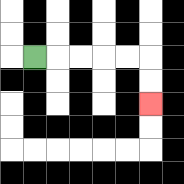{'start': '[1, 2]', 'end': '[6, 4]', 'path_directions': 'R,R,R,R,R,D,D', 'path_coordinates': '[[1, 2], [2, 2], [3, 2], [4, 2], [5, 2], [6, 2], [6, 3], [6, 4]]'}